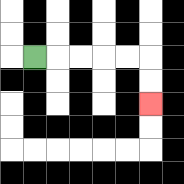{'start': '[1, 2]', 'end': '[6, 4]', 'path_directions': 'R,R,R,R,R,D,D', 'path_coordinates': '[[1, 2], [2, 2], [3, 2], [4, 2], [5, 2], [6, 2], [6, 3], [6, 4]]'}